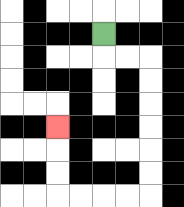{'start': '[4, 1]', 'end': '[2, 5]', 'path_directions': 'D,R,R,D,D,D,D,D,D,L,L,L,L,U,U,U', 'path_coordinates': '[[4, 1], [4, 2], [5, 2], [6, 2], [6, 3], [6, 4], [6, 5], [6, 6], [6, 7], [6, 8], [5, 8], [4, 8], [3, 8], [2, 8], [2, 7], [2, 6], [2, 5]]'}